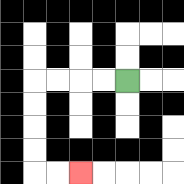{'start': '[5, 3]', 'end': '[3, 7]', 'path_directions': 'L,L,L,L,D,D,D,D,R,R', 'path_coordinates': '[[5, 3], [4, 3], [3, 3], [2, 3], [1, 3], [1, 4], [1, 5], [1, 6], [1, 7], [2, 7], [3, 7]]'}